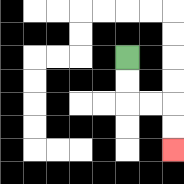{'start': '[5, 2]', 'end': '[7, 6]', 'path_directions': 'D,D,R,R,D,D', 'path_coordinates': '[[5, 2], [5, 3], [5, 4], [6, 4], [7, 4], [7, 5], [7, 6]]'}